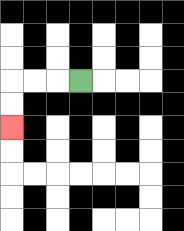{'start': '[3, 3]', 'end': '[0, 5]', 'path_directions': 'L,L,L,D,D', 'path_coordinates': '[[3, 3], [2, 3], [1, 3], [0, 3], [0, 4], [0, 5]]'}